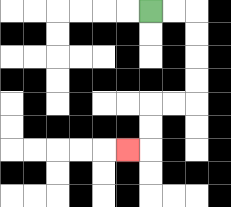{'start': '[6, 0]', 'end': '[5, 6]', 'path_directions': 'R,R,D,D,D,D,L,L,D,D,L', 'path_coordinates': '[[6, 0], [7, 0], [8, 0], [8, 1], [8, 2], [8, 3], [8, 4], [7, 4], [6, 4], [6, 5], [6, 6], [5, 6]]'}